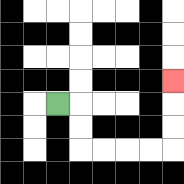{'start': '[2, 4]', 'end': '[7, 3]', 'path_directions': 'R,D,D,R,R,R,R,U,U,U', 'path_coordinates': '[[2, 4], [3, 4], [3, 5], [3, 6], [4, 6], [5, 6], [6, 6], [7, 6], [7, 5], [7, 4], [7, 3]]'}